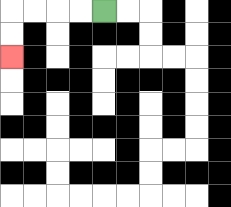{'start': '[4, 0]', 'end': '[0, 2]', 'path_directions': 'L,L,L,L,D,D', 'path_coordinates': '[[4, 0], [3, 0], [2, 0], [1, 0], [0, 0], [0, 1], [0, 2]]'}